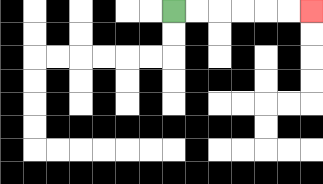{'start': '[7, 0]', 'end': '[13, 0]', 'path_directions': 'R,R,R,R,R,R', 'path_coordinates': '[[7, 0], [8, 0], [9, 0], [10, 0], [11, 0], [12, 0], [13, 0]]'}